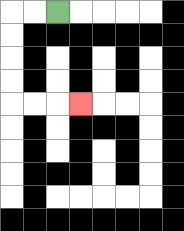{'start': '[2, 0]', 'end': '[3, 4]', 'path_directions': 'L,L,D,D,D,D,R,R,R', 'path_coordinates': '[[2, 0], [1, 0], [0, 0], [0, 1], [0, 2], [0, 3], [0, 4], [1, 4], [2, 4], [3, 4]]'}